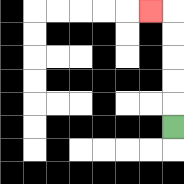{'start': '[7, 5]', 'end': '[6, 0]', 'path_directions': 'U,U,U,U,U,L', 'path_coordinates': '[[7, 5], [7, 4], [7, 3], [7, 2], [7, 1], [7, 0], [6, 0]]'}